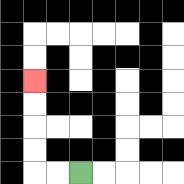{'start': '[3, 7]', 'end': '[1, 3]', 'path_directions': 'L,L,U,U,U,U', 'path_coordinates': '[[3, 7], [2, 7], [1, 7], [1, 6], [1, 5], [1, 4], [1, 3]]'}